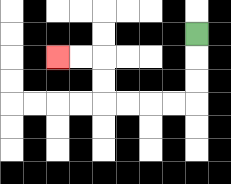{'start': '[8, 1]', 'end': '[2, 2]', 'path_directions': 'D,D,D,L,L,L,L,U,U,L,L', 'path_coordinates': '[[8, 1], [8, 2], [8, 3], [8, 4], [7, 4], [6, 4], [5, 4], [4, 4], [4, 3], [4, 2], [3, 2], [2, 2]]'}